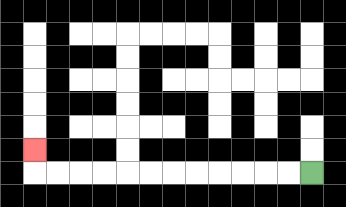{'start': '[13, 7]', 'end': '[1, 6]', 'path_directions': 'L,L,L,L,L,L,L,L,L,L,L,L,U', 'path_coordinates': '[[13, 7], [12, 7], [11, 7], [10, 7], [9, 7], [8, 7], [7, 7], [6, 7], [5, 7], [4, 7], [3, 7], [2, 7], [1, 7], [1, 6]]'}